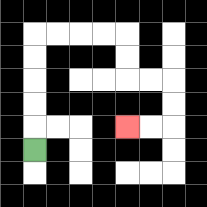{'start': '[1, 6]', 'end': '[5, 5]', 'path_directions': 'U,U,U,U,U,R,R,R,R,D,D,R,R,D,D,L,L', 'path_coordinates': '[[1, 6], [1, 5], [1, 4], [1, 3], [1, 2], [1, 1], [2, 1], [3, 1], [4, 1], [5, 1], [5, 2], [5, 3], [6, 3], [7, 3], [7, 4], [7, 5], [6, 5], [5, 5]]'}